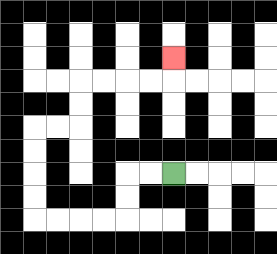{'start': '[7, 7]', 'end': '[7, 2]', 'path_directions': 'L,L,D,D,L,L,L,L,U,U,U,U,R,R,U,U,R,R,R,R,U', 'path_coordinates': '[[7, 7], [6, 7], [5, 7], [5, 8], [5, 9], [4, 9], [3, 9], [2, 9], [1, 9], [1, 8], [1, 7], [1, 6], [1, 5], [2, 5], [3, 5], [3, 4], [3, 3], [4, 3], [5, 3], [6, 3], [7, 3], [7, 2]]'}